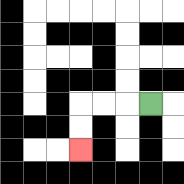{'start': '[6, 4]', 'end': '[3, 6]', 'path_directions': 'L,L,L,D,D', 'path_coordinates': '[[6, 4], [5, 4], [4, 4], [3, 4], [3, 5], [3, 6]]'}